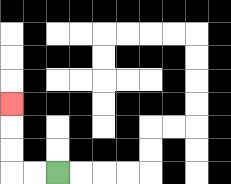{'start': '[2, 7]', 'end': '[0, 4]', 'path_directions': 'L,L,U,U,U', 'path_coordinates': '[[2, 7], [1, 7], [0, 7], [0, 6], [0, 5], [0, 4]]'}